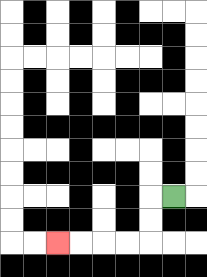{'start': '[7, 8]', 'end': '[2, 10]', 'path_directions': 'L,D,D,L,L,L,L', 'path_coordinates': '[[7, 8], [6, 8], [6, 9], [6, 10], [5, 10], [4, 10], [3, 10], [2, 10]]'}